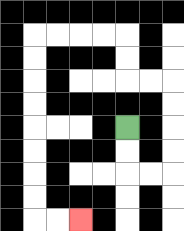{'start': '[5, 5]', 'end': '[3, 9]', 'path_directions': 'D,D,R,R,U,U,U,U,L,L,U,U,L,L,L,L,D,D,D,D,D,D,D,D,R,R', 'path_coordinates': '[[5, 5], [5, 6], [5, 7], [6, 7], [7, 7], [7, 6], [7, 5], [7, 4], [7, 3], [6, 3], [5, 3], [5, 2], [5, 1], [4, 1], [3, 1], [2, 1], [1, 1], [1, 2], [1, 3], [1, 4], [1, 5], [1, 6], [1, 7], [1, 8], [1, 9], [2, 9], [3, 9]]'}